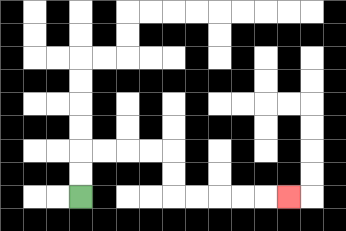{'start': '[3, 8]', 'end': '[12, 8]', 'path_directions': 'U,U,R,R,R,R,D,D,R,R,R,R,R', 'path_coordinates': '[[3, 8], [3, 7], [3, 6], [4, 6], [5, 6], [6, 6], [7, 6], [7, 7], [7, 8], [8, 8], [9, 8], [10, 8], [11, 8], [12, 8]]'}